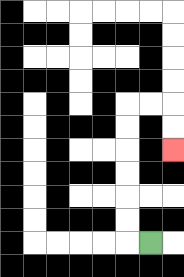{'start': '[6, 10]', 'end': '[7, 6]', 'path_directions': 'L,U,U,U,U,U,U,R,R,D,D', 'path_coordinates': '[[6, 10], [5, 10], [5, 9], [5, 8], [5, 7], [5, 6], [5, 5], [5, 4], [6, 4], [7, 4], [7, 5], [7, 6]]'}